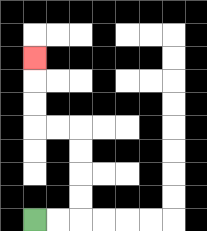{'start': '[1, 9]', 'end': '[1, 2]', 'path_directions': 'R,R,U,U,U,U,L,L,U,U,U', 'path_coordinates': '[[1, 9], [2, 9], [3, 9], [3, 8], [3, 7], [3, 6], [3, 5], [2, 5], [1, 5], [1, 4], [1, 3], [1, 2]]'}